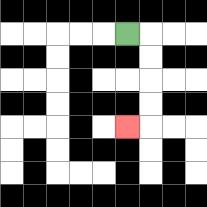{'start': '[5, 1]', 'end': '[5, 5]', 'path_directions': 'R,D,D,D,D,L', 'path_coordinates': '[[5, 1], [6, 1], [6, 2], [6, 3], [6, 4], [6, 5], [5, 5]]'}